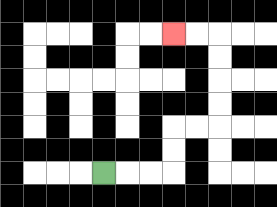{'start': '[4, 7]', 'end': '[7, 1]', 'path_directions': 'R,R,R,U,U,R,R,U,U,U,U,L,L', 'path_coordinates': '[[4, 7], [5, 7], [6, 7], [7, 7], [7, 6], [7, 5], [8, 5], [9, 5], [9, 4], [9, 3], [9, 2], [9, 1], [8, 1], [7, 1]]'}